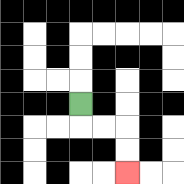{'start': '[3, 4]', 'end': '[5, 7]', 'path_directions': 'D,R,R,D,D', 'path_coordinates': '[[3, 4], [3, 5], [4, 5], [5, 5], [5, 6], [5, 7]]'}